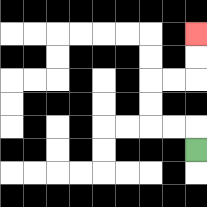{'start': '[8, 6]', 'end': '[8, 1]', 'path_directions': 'U,L,L,U,U,R,R,U,U', 'path_coordinates': '[[8, 6], [8, 5], [7, 5], [6, 5], [6, 4], [6, 3], [7, 3], [8, 3], [8, 2], [8, 1]]'}